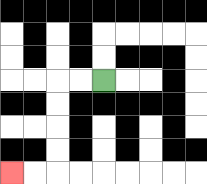{'start': '[4, 3]', 'end': '[0, 7]', 'path_directions': 'L,L,D,D,D,D,L,L', 'path_coordinates': '[[4, 3], [3, 3], [2, 3], [2, 4], [2, 5], [2, 6], [2, 7], [1, 7], [0, 7]]'}